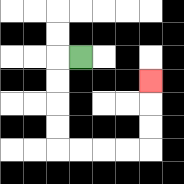{'start': '[3, 2]', 'end': '[6, 3]', 'path_directions': 'L,D,D,D,D,R,R,R,R,U,U,U', 'path_coordinates': '[[3, 2], [2, 2], [2, 3], [2, 4], [2, 5], [2, 6], [3, 6], [4, 6], [5, 6], [6, 6], [6, 5], [6, 4], [6, 3]]'}